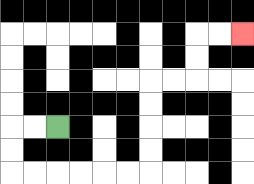{'start': '[2, 5]', 'end': '[10, 1]', 'path_directions': 'L,L,D,D,R,R,R,R,R,R,U,U,U,U,R,R,U,U,R,R', 'path_coordinates': '[[2, 5], [1, 5], [0, 5], [0, 6], [0, 7], [1, 7], [2, 7], [3, 7], [4, 7], [5, 7], [6, 7], [6, 6], [6, 5], [6, 4], [6, 3], [7, 3], [8, 3], [8, 2], [8, 1], [9, 1], [10, 1]]'}